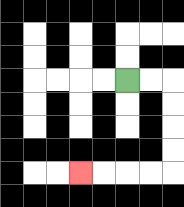{'start': '[5, 3]', 'end': '[3, 7]', 'path_directions': 'R,R,D,D,D,D,L,L,L,L', 'path_coordinates': '[[5, 3], [6, 3], [7, 3], [7, 4], [7, 5], [7, 6], [7, 7], [6, 7], [5, 7], [4, 7], [3, 7]]'}